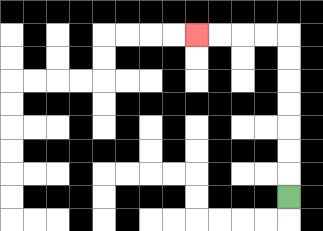{'start': '[12, 8]', 'end': '[8, 1]', 'path_directions': 'U,U,U,U,U,U,U,L,L,L,L', 'path_coordinates': '[[12, 8], [12, 7], [12, 6], [12, 5], [12, 4], [12, 3], [12, 2], [12, 1], [11, 1], [10, 1], [9, 1], [8, 1]]'}